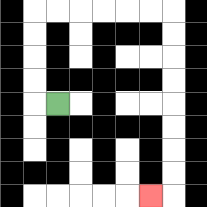{'start': '[2, 4]', 'end': '[6, 8]', 'path_directions': 'L,U,U,U,U,R,R,R,R,R,R,D,D,D,D,D,D,D,D,L', 'path_coordinates': '[[2, 4], [1, 4], [1, 3], [1, 2], [1, 1], [1, 0], [2, 0], [3, 0], [4, 0], [5, 0], [6, 0], [7, 0], [7, 1], [7, 2], [7, 3], [7, 4], [7, 5], [7, 6], [7, 7], [7, 8], [6, 8]]'}